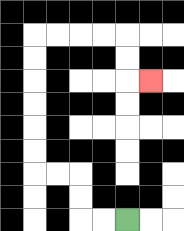{'start': '[5, 9]', 'end': '[6, 3]', 'path_directions': 'L,L,U,U,L,L,U,U,U,U,U,U,R,R,R,R,D,D,R', 'path_coordinates': '[[5, 9], [4, 9], [3, 9], [3, 8], [3, 7], [2, 7], [1, 7], [1, 6], [1, 5], [1, 4], [1, 3], [1, 2], [1, 1], [2, 1], [3, 1], [4, 1], [5, 1], [5, 2], [5, 3], [6, 3]]'}